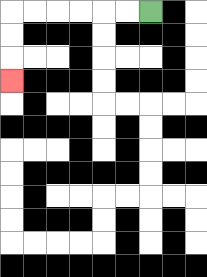{'start': '[6, 0]', 'end': '[0, 3]', 'path_directions': 'L,L,L,L,L,L,D,D,D', 'path_coordinates': '[[6, 0], [5, 0], [4, 0], [3, 0], [2, 0], [1, 0], [0, 0], [0, 1], [0, 2], [0, 3]]'}